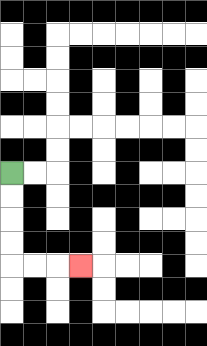{'start': '[0, 7]', 'end': '[3, 11]', 'path_directions': 'D,D,D,D,R,R,R', 'path_coordinates': '[[0, 7], [0, 8], [0, 9], [0, 10], [0, 11], [1, 11], [2, 11], [3, 11]]'}